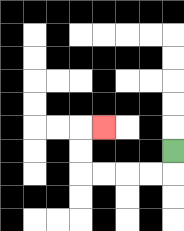{'start': '[7, 6]', 'end': '[4, 5]', 'path_directions': 'D,L,L,L,L,U,U,R', 'path_coordinates': '[[7, 6], [7, 7], [6, 7], [5, 7], [4, 7], [3, 7], [3, 6], [3, 5], [4, 5]]'}